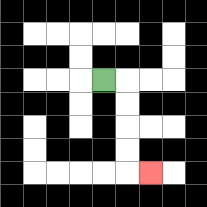{'start': '[4, 3]', 'end': '[6, 7]', 'path_directions': 'R,D,D,D,D,R', 'path_coordinates': '[[4, 3], [5, 3], [5, 4], [5, 5], [5, 6], [5, 7], [6, 7]]'}